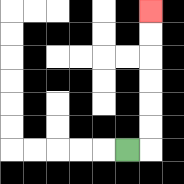{'start': '[5, 6]', 'end': '[6, 0]', 'path_directions': 'R,U,U,U,U,U,U', 'path_coordinates': '[[5, 6], [6, 6], [6, 5], [6, 4], [6, 3], [6, 2], [6, 1], [6, 0]]'}